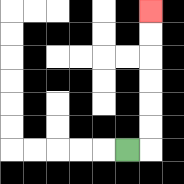{'start': '[5, 6]', 'end': '[6, 0]', 'path_directions': 'R,U,U,U,U,U,U', 'path_coordinates': '[[5, 6], [6, 6], [6, 5], [6, 4], [6, 3], [6, 2], [6, 1], [6, 0]]'}